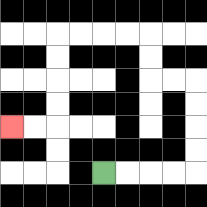{'start': '[4, 7]', 'end': '[0, 5]', 'path_directions': 'R,R,R,R,U,U,U,U,L,L,U,U,L,L,L,L,D,D,D,D,L,L', 'path_coordinates': '[[4, 7], [5, 7], [6, 7], [7, 7], [8, 7], [8, 6], [8, 5], [8, 4], [8, 3], [7, 3], [6, 3], [6, 2], [6, 1], [5, 1], [4, 1], [3, 1], [2, 1], [2, 2], [2, 3], [2, 4], [2, 5], [1, 5], [0, 5]]'}